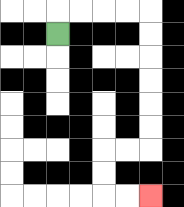{'start': '[2, 1]', 'end': '[6, 8]', 'path_directions': 'U,R,R,R,R,D,D,D,D,D,D,L,L,D,D,R,R', 'path_coordinates': '[[2, 1], [2, 0], [3, 0], [4, 0], [5, 0], [6, 0], [6, 1], [6, 2], [6, 3], [6, 4], [6, 5], [6, 6], [5, 6], [4, 6], [4, 7], [4, 8], [5, 8], [6, 8]]'}